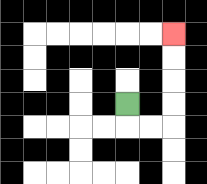{'start': '[5, 4]', 'end': '[7, 1]', 'path_directions': 'D,R,R,U,U,U,U', 'path_coordinates': '[[5, 4], [5, 5], [6, 5], [7, 5], [7, 4], [7, 3], [7, 2], [7, 1]]'}